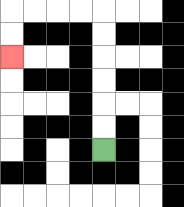{'start': '[4, 6]', 'end': '[0, 2]', 'path_directions': 'U,U,U,U,U,U,L,L,L,L,D,D', 'path_coordinates': '[[4, 6], [4, 5], [4, 4], [4, 3], [4, 2], [4, 1], [4, 0], [3, 0], [2, 0], [1, 0], [0, 0], [0, 1], [0, 2]]'}